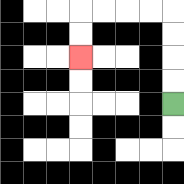{'start': '[7, 4]', 'end': '[3, 2]', 'path_directions': 'U,U,U,U,L,L,L,L,D,D', 'path_coordinates': '[[7, 4], [7, 3], [7, 2], [7, 1], [7, 0], [6, 0], [5, 0], [4, 0], [3, 0], [3, 1], [3, 2]]'}